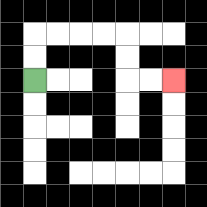{'start': '[1, 3]', 'end': '[7, 3]', 'path_directions': 'U,U,R,R,R,R,D,D,R,R', 'path_coordinates': '[[1, 3], [1, 2], [1, 1], [2, 1], [3, 1], [4, 1], [5, 1], [5, 2], [5, 3], [6, 3], [7, 3]]'}